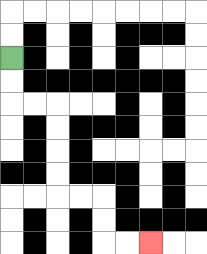{'start': '[0, 2]', 'end': '[6, 10]', 'path_directions': 'D,D,R,R,D,D,D,D,R,R,D,D,R,R', 'path_coordinates': '[[0, 2], [0, 3], [0, 4], [1, 4], [2, 4], [2, 5], [2, 6], [2, 7], [2, 8], [3, 8], [4, 8], [4, 9], [4, 10], [5, 10], [6, 10]]'}